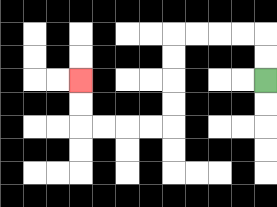{'start': '[11, 3]', 'end': '[3, 3]', 'path_directions': 'U,U,L,L,L,L,D,D,D,D,L,L,L,L,U,U', 'path_coordinates': '[[11, 3], [11, 2], [11, 1], [10, 1], [9, 1], [8, 1], [7, 1], [7, 2], [7, 3], [7, 4], [7, 5], [6, 5], [5, 5], [4, 5], [3, 5], [3, 4], [3, 3]]'}